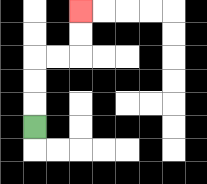{'start': '[1, 5]', 'end': '[3, 0]', 'path_directions': 'U,U,U,R,R,U,U', 'path_coordinates': '[[1, 5], [1, 4], [1, 3], [1, 2], [2, 2], [3, 2], [3, 1], [3, 0]]'}